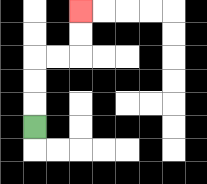{'start': '[1, 5]', 'end': '[3, 0]', 'path_directions': 'U,U,U,R,R,U,U', 'path_coordinates': '[[1, 5], [1, 4], [1, 3], [1, 2], [2, 2], [3, 2], [3, 1], [3, 0]]'}